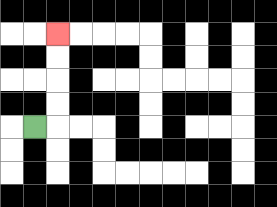{'start': '[1, 5]', 'end': '[2, 1]', 'path_directions': 'R,U,U,U,U', 'path_coordinates': '[[1, 5], [2, 5], [2, 4], [2, 3], [2, 2], [2, 1]]'}